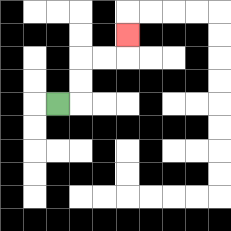{'start': '[2, 4]', 'end': '[5, 1]', 'path_directions': 'R,U,U,R,R,U', 'path_coordinates': '[[2, 4], [3, 4], [3, 3], [3, 2], [4, 2], [5, 2], [5, 1]]'}